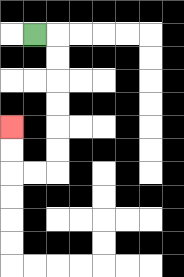{'start': '[1, 1]', 'end': '[0, 5]', 'path_directions': 'R,D,D,D,D,D,D,L,L,U,U', 'path_coordinates': '[[1, 1], [2, 1], [2, 2], [2, 3], [2, 4], [2, 5], [2, 6], [2, 7], [1, 7], [0, 7], [0, 6], [0, 5]]'}